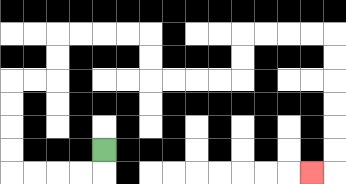{'start': '[4, 6]', 'end': '[13, 7]', 'path_directions': 'D,L,L,L,L,U,U,U,U,R,R,U,U,R,R,R,R,D,D,R,R,R,R,U,U,R,R,R,R,D,D,D,D,D,D,L', 'path_coordinates': '[[4, 6], [4, 7], [3, 7], [2, 7], [1, 7], [0, 7], [0, 6], [0, 5], [0, 4], [0, 3], [1, 3], [2, 3], [2, 2], [2, 1], [3, 1], [4, 1], [5, 1], [6, 1], [6, 2], [6, 3], [7, 3], [8, 3], [9, 3], [10, 3], [10, 2], [10, 1], [11, 1], [12, 1], [13, 1], [14, 1], [14, 2], [14, 3], [14, 4], [14, 5], [14, 6], [14, 7], [13, 7]]'}